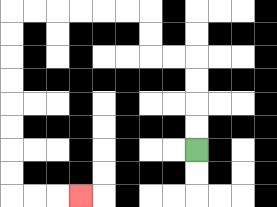{'start': '[8, 6]', 'end': '[3, 8]', 'path_directions': 'U,U,U,U,L,L,U,U,L,L,L,L,L,L,D,D,D,D,D,D,D,D,R,R,R', 'path_coordinates': '[[8, 6], [8, 5], [8, 4], [8, 3], [8, 2], [7, 2], [6, 2], [6, 1], [6, 0], [5, 0], [4, 0], [3, 0], [2, 0], [1, 0], [0, 0], [0, 1], [0, 2], [0, 3], [0, 4], [0, 5], [0, 6], [0, 7], [0, 8], [1, 8], [2, 8], [3, 8]]'}